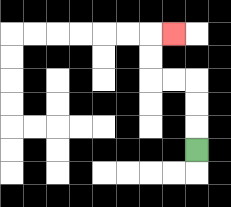{'start': '[8, 6]', 'end': '[7, 1]', 'path_directions': 'U,U,U,L,L,U,U,R', 'path_coordinates': '[[8, 6], [8, 5], [8, 4], [8, 3], [7, 3], [6, 3], [6, 2], [6, 1], [7, 1]]'}